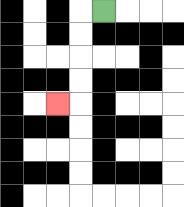{'start': '[4, 0]', 'end': '[2, 4]', 'path_directions': 'L,D,D,D,D,L', 'path_coordinates': '[[4, 0], [3, 0], [3, 1], [3, 2], [3, 3], [3, 4], [2, 4]]'}